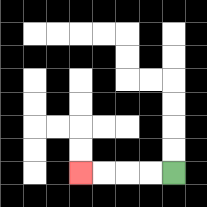{'start': '[7, 7]', 'end': '[3, 7]', 'path_directions': 'L,L,L,L', 'path_coordinates': '[[7, 7], [6, 7], [5, 7], [4, 7], [3, 7]]'}